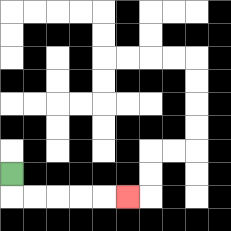{'start': '[0, 7]', 'end': '[5, 8]', 'path_directions': 'D,R,R,R,R,R', 'path_coordinates': '[[0, 7], [0, 8], [1, 8], [2, 8], [3, 8], [4, 8], [5, 8]]'}